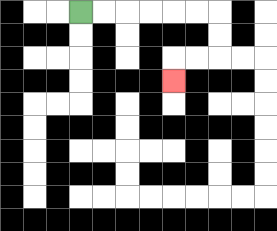{'start': '[3, 0]', 'end': '[7, 3]', 'path_directions': 'R,R,R,R,R,R,D,D,L,L,D', 'path_coordinates': '[[3, 0], [4, 0], [5, 0], [6, 0], [7, 0], [8, 0], [9, 0], [9, 1], [9, 2], [8, 2], [7, 2], [7, 3]]'}